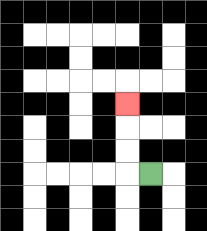{'start': '[6, 7]', 'end': '[5, 4]', 'path_directions': 'L,U,U,U', 'path_coordinates': '[[6, 7], [5, 7], [5, 6], [5, 5], [5, 4]]'}